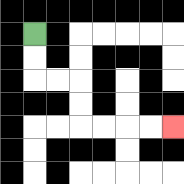{'start': '[1, 1]', 'end': '[7, 5]', 'path_directions': 'D,D,R,R,D,D,R,R,R,R', 'path_coordinates': '[[1, 1], [1, 2], [1, 3], [2, 3], [3, 3], [3, 4], [3, 5], [4, 5], [5, 5], [6, 5], [7, 5]]'}